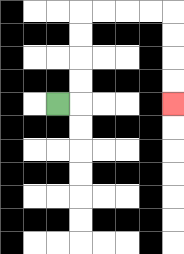{'start': '[2, 4]', 'end': '[7, 4]', 'path_directions': 'R,U,U,U,U,R,R,R,R,D,D,D,D', 'path_coordinates': '[[2, 4], [3, 4], [3, 3], [3, 2], [3, 1], [3, 0], [4, 0], [5, 0], [6, 0], [7, 0], [7, 1], [7, 2], [7, 3], [7, 4]]'}